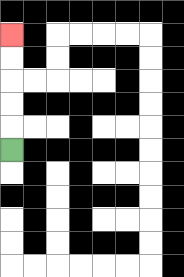{'start': '[0, 6]', 'end': '[0, 1]', 'path_directions': 'U,U,U,U,U', 'path_coordinates': '[[0, 6], [0, 5], [0, 4], [0, 3], [0, 2], [0, 1]]'}